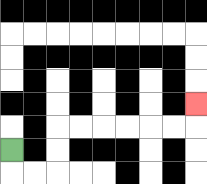{'start': '[0, 6]', 'end': '[8, 4]', 'path_directions': 'D,R,R,U,U,R,R,R,R,R,R,U', 'path_coordinates': '[[0, 6], [0, 7], [1, 7], [2, 7], [2, 6], [2, 5], [3, 5], [4, 5], [5, 5], [6, 5], [7, 5], [8, 5], [8, 4]]'}